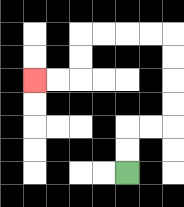{'start': '[5, 7]', 'end': '[1, 3]', 'path_directions': 'U,U,R,R,U,U,U,U,L,L,L,L,D,D,L,L', 'path_coordinates': '[[5, 7], [5, 6], [5, 5], [6, 5], [7, 5], [7, 4], [7, 3], [7, 2], [7, 1], [6, 1], [5, 1], [4, 1], [3, 1], [3, 2], [3, 3], [2, 3], [1, 3]]'}